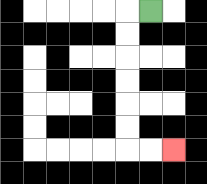{'start': '[6, 0]', 'end': '[7, 6]', 'path_directions': 'L,D,D,D,D,D,D,R,R', 'path_coordinates': '[[6, 0], [5, 0], [5, 1], [5, 2], [5, 3], [5, 4], [5, 5], [5, 6], [6, 6], [7, 6]]'}